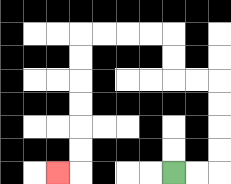{'start': '[7, 7]', 'end': '[2, 7]', 'path_directions': 'R,R,U,U,U,U,L,L,U,U,L,L,L,L,D,D,D,D,D,D,L', 'path_coordinates': '[[7, 7], [8, 7], [9, 7], [9, 6], [9, 5], [9, 4], [9, 3], [8, 3], [7, 3], [7, 2], [7, 1], [6, 1], [5, 1], [4, 1], [3, 1], [3, 2], [3, 3], [3, 4], [3, 5], [3, 6], [3, 7], [2, 7]]'}